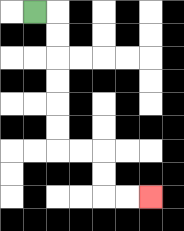{'start': '[1, 0]', 'end': '[6, 8]', 'path_directions': 'R,D,D,D,D,D,D,R,R,D,D,R,R', 'path_coordinates': '[[1, 0], [2, 0], [2, 1], [2, 2], [2, 3], [2, 4], [2, 5], [2, 6], [3, 6], [4, 6], [4, 7], [4, 8], [5, 8], [6, 8]]'}